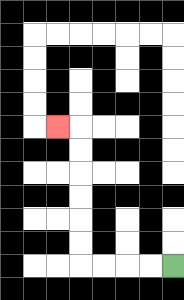{'start': '[7, 11]', 'end': '[2, 5]', 'path_directions': 'L,L,L,L,U,U,U,U,U,U,L', 'path_coordinates': '[[7, 11], [6, 11], [5, 11], [4, 11], [3, 11], [3, 10], [3, 9], [3, 8], [3, 7], [3, 6], [3, 5], [2, 5]]'}